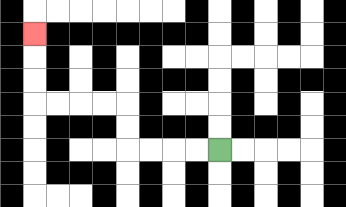{'start': '[9, 6]', 'end': '[1, 1]', 'path_directions': 'L,L,L,L,U,U,L,L,L,L,U,U,U', 'path_coordinates': '[[9, 6], [8, 6], [7, 6], [6, 6], [5, 6], [5, 5], [5, 4], [4, 4], [3, 4], [2, 4], [1, 4], [1, 3], [1, 2], [1, 1]]'}